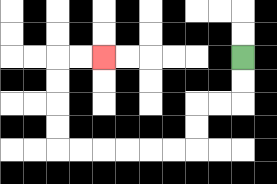{'start': '[10, 2]', 'end': '[4, 2]', 'path_directions': 'D,D,L,L,D,D,L,L,L,L,L,L,U,U,U,U,R,R', 'path_coordinates': '[[10, 2], [10, 3], [10, 4], [9, 4], [8, 4], [8, 5], [8, 6], [7, 6], [6, 6], [5, 6], [4, 6], [3, 6], [2, 6], [2, 5], [2, 4], [2, 3], [2, 2], [3, 2], [4, 2]]'}